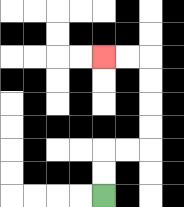{'start': '[4, 8]', 'end': '[4, 2]', 'path_directions': 'U,U,R,R,U,U,U,U,L,L', 'path_coordinates': '[[4, 8], [4, 7], [4, 6], [5, 6], [6, 6], [6, 5], [6, 4], [6, 3], [6, 2], [5, 2], [4, 2]]'}